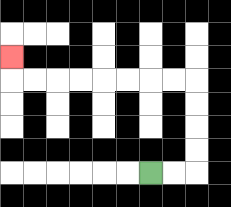{'start': '[6, 7]', 'end': '[0, 2]', 'path_directions': 'R,R,U,U,U,U,L,L,L,L,L,L,L,L,U', 'path_coordinates': '[[6, 7], [7, 7], [8, 7], [8, 6], [8, 5], [8, 4], [8, 3], [7, 3], [6, 3], [5, 3], [4, 3], [3, 3], [2, 3], [1, 3], [0, 3], [0, 2]]'}